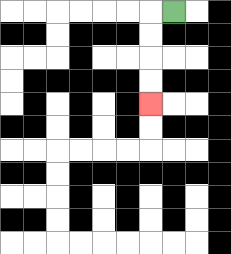{'start': '[7, 0]', 'end': '[6, 4]', 'path_directions': 'L,D,D,D,D', 'path_coordinates': '[[7, 0], [6, 0], [6, 1], [6, 2], [6, 3], [6, 4]]'}